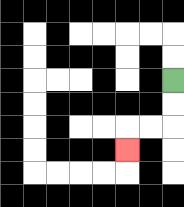{'start': '[7, 3]', 'end': '[5, 6]', 'path_directions': 'D,D,L,L,D', 'path_coordinates': '[[7, 3], [7, 4], [7, 5], [6, 5], [5, 5], [5, 6]]'}